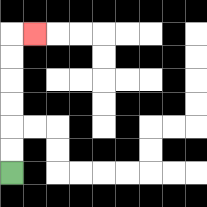{'start': '[0, 7]', 'end': '[1, 1]', 'path_directions': 'U,U,U,U,U,U,R', 'path_coordinates': '[[0, 7], [0, 6], [0, 5], [0, 4], [0, 3], [0, 2], [0, 1], [1, 1]]'}